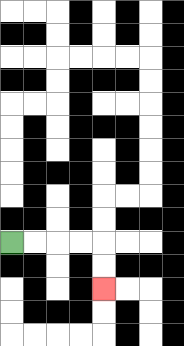{'start': '[0, 10]', 'end': '[4, 12]', 'path_directions': 'R,R,R,R,D,D', 'path_coordinates': '[[0, 10], [1, 10], [2, 10], [3, 10], [4, 10], [4, 11], [4, 12]]'}